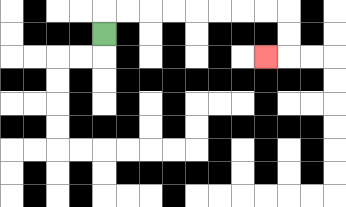{'start': '[4, 1]', 'end': '[11, 2]', 'path_directions': 'U,R,R,R,R,R,R,R,R,D,D,L', 'path_coordinates': '[[4, 1], [4, 0], [5, 0], [6, 0], [7, 0], [8, 0], [9, 0], [10, 0], [11, 0], [12, 0], [12, 1], [12, 2], [11, 2]]'}